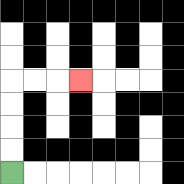{'start': '[0, 7]', 'end': '[3, 3]', 'path_directions': 'U,U,U,U,R,R,R', 'path_coordinates': '[[0, 7], [0, 6], [0, 5], [0, 4], [0, 3], [1, 3], [2, 3], [3, 3]]'}